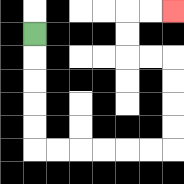{'start': '[1, 1]', 'end': '[7, 0]', 'path_directions': 'D,D,D,D,D,R,R,R,R,R,R,U,U,U,U,L,L,U,U,R,R', 'path_coordinates': '[[1, 1], [1, 2], [1, 3], [1, 4], [1, 5], [1, 6], [2, 6], [3, 6], [4, 6], [5, 6], [6, 6], [7, 6], [7, 5], [7, 4], [7, 3], [7, 2], [6, 2], [5, 2], [5, 1], [5, 0], [6, 0], [7, 0]]'}